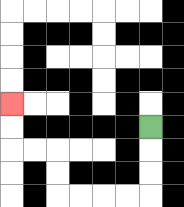{'start': '[6, 5]', 'end': '[0, 4]', 'path_directions': 'D,D,D,L,L,L,L,U,U,L,L,U,U', 'path_coordinates': '[[6, 5], [6, 6], [6, 7], [6, 8], [5, 8], [4, 8], [3, 8], [2, 8], [2, 7], [2, 6], [1, 6], [0, 6], [0, 5], [0, 4]]'}